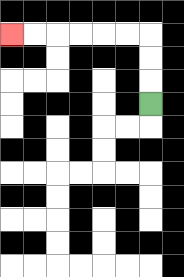{'start': '[6, 4]', 'end': '[0, 1]', 'path_directions': 'U,U,U,L,L,L,L,L,L', 'path_coordinates': '[[6, 4], [6, 3], [6, 2], [6, 1], [5, 1], [4, 1], [3, 1], [2, 1], [1, 1], [0, 1]]'}